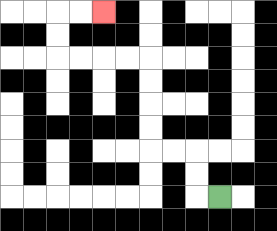{'start': '[9, 8]', 'end': '[4, 0]', 'path_directions': 'L,U,U,L,L,U,U,U,U,L,L,L,L,U,U,R,R', 'path_coordinates': '[[9, 8], [8, 8], [8, 7], [8, 6], [7, 6], [6, 6], [6, 5], [6, 4], [6, 3], [6, 2], [5, 2], [4, 2], [3, 2], [2, 2], [2, 1], [2, 0], [3, 0], [4, 0]]'}